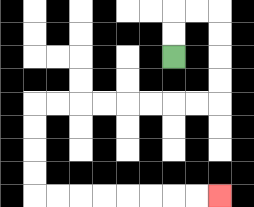{'start': '[7, 2]', 'end': '[9, 8]', 'path_directions': 'U,U,R,R,D,D,D,D,L,L,L,L,L,L,L,L,D,D,D,D,R,R,R,R,R,R,R,R', 'path_coordinates': '[[7, 2], [7, 1], [7, 0], [8, 0], [9, 0], [9, 1], [9, 2], [9, 3], [9, 4], [8, 4], [7, 4], [6, 4], [5, 4], [4, 4], [3, 4], [2, 4], [1, 4], [1, 5], [1, 6], [1, 7], [1, 8], [2, 8], [3, 8], [4, 8], [5, 8], [6, 8], [7, 8], [8, 8], [9, 8]]'}